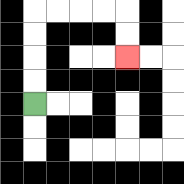{'start': '[1, 4]', 'end': '[5, 2]', 'path_directions': 'U,U,U,U,R,R,R,R,D,D', 'path_coordinates': '[[1, 4], [1, 3], [1, 2], [1, 1], [1, 0], [2, 0], [3, 0], [4, 0], [5, 0], [5, 1], [5, 2]]'}